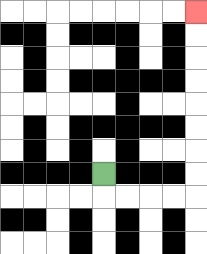{'start': '[4, 7]', 'end': '[8, 0]', 'path_directions': 'D,R,R,R,R,U,U,U,U,U,U,U,U', 'path_coordinates': '[[4, 7], [4, 8], [5, 8], [6, 8], [7, 8], [8, 8], [8, 7], [8, 6], [8, 5], [8, 4], [8, 3], [8, 2], [8, 1], [8, 0]]'}